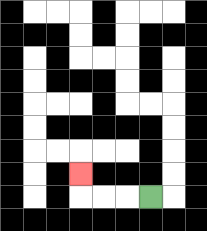{'start': '[6, 8]', 'end': '[3, 7]', 'path_directions': 'L,L,L,U', 'path_coordinates': '[[6, 8], [5, 8], [4, 8], [3, 8], [3, 7]]'}